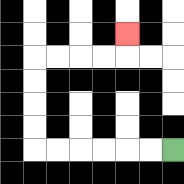{'start': '[7, 6]', 'end': '[5, 1]', 'path_directions': 'L,L,L,L,L,L,U,U,U,U,R,R,R,R,U', 'path_coordinates': '[[7, 6], [6, 6], [5, 6], [4, 6], [3, 6], [2, 6], [1, 6], [1, 5], [1, 4], [1, 3], [1, 2], [2, 2], [3, 2], [4, 2], [5, 2], [5, 1]]'}